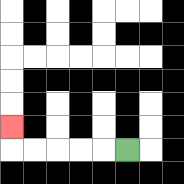{'start': '[5, 6]', 'end': '[0, 5]', 'path_directions': 'L,L,L,L,L,U', 'path_coordinates': '[[5, 6], [4, 6], [3, 6], [2, 6], [1, 6], [0, 6], [0, 5]]'}